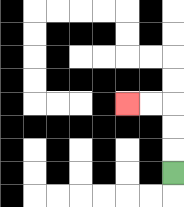{'start': '[7, 7]', 'end': '[5, 4]', 'path_directions': 'U,U,U,L,L', 'path_coordinates': '[[7, 7], [7, 6], [7, 5], [7, 4], [6, 4], [5, 4]]'}